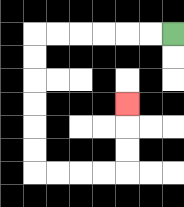{'start': '[7, 1]', 'end': '[5, 4]', 'path_directions': 'L,L,L,L,L,L,D,D,D,D,D,D,R,R,R,R,U,U,U', 'path_coordinates': '[[7, 1], [6, 1], [5, 1], [4, 1], [3, 1], [2, 1], [1, 1], [1, 2], [1, 3], [1, 4], [1, 5], [1, 6], [1, 7], [2, 7], [3, 7], [4, 7], [5, 7], [5, 6], [5, 5], [5, 4]]'}